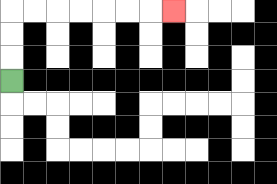{'start': '[0, 3]', 'end': '[7, 0]', 'path_directions': 'U,U,U,R,R,R,R,R,R,R', 'path_coordinates': '[[0, 3], [0, 2], [0, 1], [0, 0], [1, 0], [2, 0], [3, 0], [4, 0], [5, 0], [6, 0], [7, 0]]'}